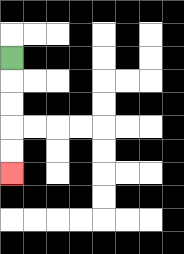{'start': '[0, 2]', 'end': '[0, 7]', 'path_directions': 'D,D,D,D,D', 'path_coordinates': '[[0, 2], [0, 3], [0, 4], [0, 5], [0, 6], [0, 7]]'}